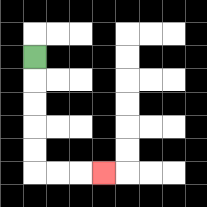{'start': '[1, 2]', 'end': '[4, 7]', 'path_directions': 'D,D,D,D,D,R,R,R', 'path_coordinates': '[[1, 2], [1, 3], [1, 4], [1, 5], [1, 6], [1, 7], [2, 7], [3, 7], [4, 7]]'}